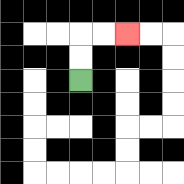{'start': '[3, 3]', 'end': '[5, 1]', 'path_directions': 'U,U,R,R', 'path_coordinates': '[[3, 3], [3, 2], [3, 1], [4, 1], [5, 1]]'}